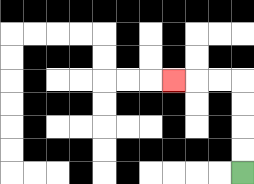{'start': '[10, 7]', 'end': '[7, 3]', 'path_directions': 'U,U,U,U,L,L,L', 'path_coordinates': '[[10, 7], [10, 6], [10, 5], [10, 4], [10, 3], [9, 3], [8, 3], [7, 3]]'}